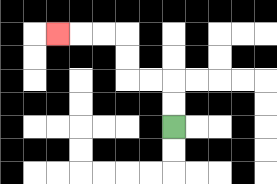{'start': '[7, 5]', 'end': '[2, 1]', 'path_directions': 'U,U,L,L,U,U,L,L,L', 'path_coordinates': '[[7, 5], [7, 4], [7, 3], [6, 3], [5, 3], [5, 2], [5, 1], [4, 1], [3, 1], [2, 1]]'}